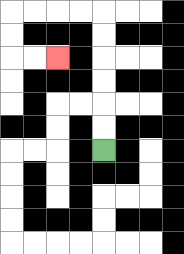{'start': '[4, 6]', 'end': '[2, 2]', 'path_directions': 'U,U,U,U,U,U,L,L,L,L,D,D,R,R', 'path_coordinates': '[[4, 6], [4, 5], [4, 4], [4, 3], [4, 2], [4, 1], [4, 0], [3, 0], [2, 0], [1, 0], [0, 0], [0, 1], [0, 2], [1, 2], [2, 2]]'}